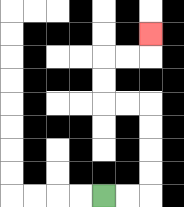{'start': '[4, 8]', 'end': '[6, 1]', 'path_directions': 'R,R,U,U,U,U,L,L,U,U,R,R,U', 'path_coordinates': '[[4, 8], [5, 8], [6, 8], [6, 7], [6, 6], [6, 5], [6, 4], [5, 4], [4, 4], [4, 3], [4, 2], [5, 2], [6, 2], [6, 1]]'}